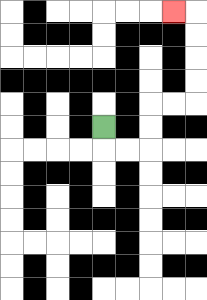{'start': '[4, 5]', 'end': '[7, 0]', 'path_directions': 'D,R,R,U,U,R,R,U,U,U,U,L', 'path_coordinates': '[[4, 5], [4, 6], [5, 6], [6, 6], [6, 5], [6, 4], [7, 4], [8, 4], [8, 3], [8, 2], [8, 1], [8, 0], [7, 0]]'}